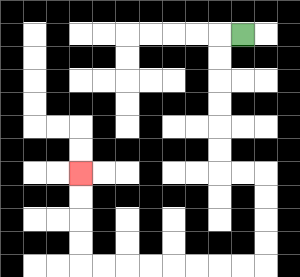{'start': '[10, 1]', 'end': '[3, 7]', 'path_directions': 'L,D,D,D,D,D,D,R,R,D,D,D,D,L,L,L,L,L,L,L,L,U,U,U,U', 'path_coordinates': '[[10, 1], [9, 1], [9, 2], [9, 3], [9, 4], [9, 5], [9, 6], [9, 7], [10, 7], [11, 7], [11, 8], [11, 9], [11, 10], [11, 11], [10, 11], [9, 11], [8, 11], [7, 11], [6, 11], [5, 11], [4, 11], [3, 11], [3, 10], [3, 9], [3, 8], [3, 7]]'}